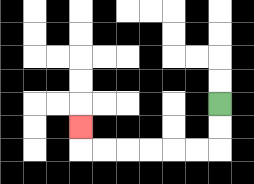{'start': '[9, 4]', 'end': '[3, 5]', 'path_directions': 'D,D,L,L,L,L,L,L,U', 'path_coordinates': '[[9, 4], [9, 5], [9, 6], [8, 6], [7, 6], [6, 6], [5, 6], [4, 6], [3, 6], [3, 5]]'}